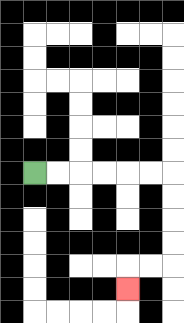{'start': '[1, 7]', 'end': '[5, 12]', 'path_directions': 'R,R,R,R,R,R,D,D,D,D,L,L,D', 'path_coordinates': '[[1, 7], [2, 7], [3, 7], [4, 7], [5, 7], [6, 7], [7, 7], [7, 8], [7, 9], [7, 10], [7, 11], [6, 11], [5, 11], [5, 12]]'}